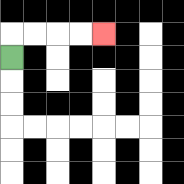{'start': '[0, 2]', 'end': '[4, 1]', 'path_directions': 'U,R,R,R,R', 'path_coordinates': '[[0, 2], [0, 1], [1, 1], [2, 1], [3, 1], [4, 1]]'}